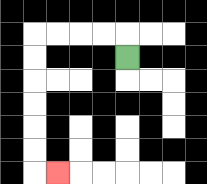{'start': '[5, 2]', 'end': '[2, 7]', 'path_directions': 'U,L,L,L,L,D,D,D,D,D,D,R', 'path_coordinates': '[[5, 2], [5, 1], [4, 1], [3, 1], [2, 1], [1, 1], [1, 2], [1, 3], [1, 4], [1, 5], [1, 6], [1, 7], [2, 7]]'}